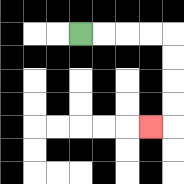{'start': '[3, 1]', 'end': '[6, 5]', 'path_directions': 'R,R,R,R,D,D,D,D,L', 'path_coordinates': '[[3, 1], [4, 1], [5, 1], [6, 1], [7, 1], [7, 2], [7, 3], [7, 4], [7, 5], [6, 5]]'}